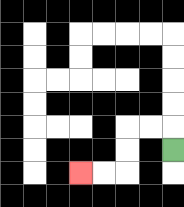{'start': '[7, 6]', 'end': '[3, 7]', 'path_directions': 'U,L,L,D,D,L,L', 'path_coordinates': '[[7, 6], [7, 5], [6, 5], [5, 5], [5, 6], [5, 7], [4, 7], [3, 7]]'}